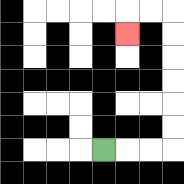{'start': '[4, 6]', 'end': '[5, 1]', 'path_directions': 'R,R,R,U,U,U,U,U,U,L,L,D', 'path_coordinates': '[[4, 6], [5, 6], [6, 6], [7, 6], [7, 5], [7, 4], [7, 3], [7, 2], [7, 1], [7, 0], [6, 0], [5, 0], [5, 1]]'}